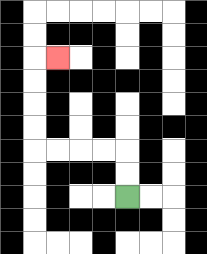{'start': '[5, 8]', 'end': '[2, 2]', 'path_directions': 'U,U,L,L,L,L,U,U,U,U,R', 'path_coordinates': '[[5, 8], [5, 7], [5, 6], [4, 6], [3, 6], [2, 6], [1, 6], [1, 5], [1, 4], [1, 3], [1, 2], [2, 2]]'}